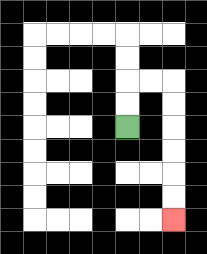{'start': '[5, 5]', 'end': '[7, 9]', 'path_directions': 'U,U,R,R,D,D,D,D,D,D', 'path_coordinates': '[[5, 5], [5, 4], [5, 3], [6, 3], [7, 3], [7, 4], [7, 5], [7, 6], [7, 7], [7, 8], [7, 9]]'}